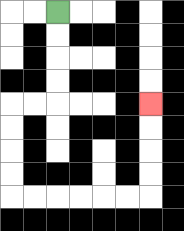{'start': '[2, 0]', 'end': '[6, 4]', 'path_directions': 'D,D,D,D,L,L,D,D,D,D,R,R,R,R,R,R,U,U,U,U', 'path_coordinates': '[[2, 0], [2, 1], [2, 2], [2, 3], [2, 4], [1, 4], [0, 4], [0, 5], [0, 6], [0, 7], [0, 8], [1, 8], [2, 8], [3, 8], [4, 8], [5, 8], [6, 8], [6, 7], [6, 6], [6, 5], [6, 4]]'}